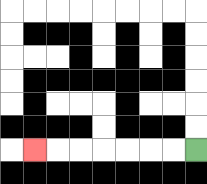{'start': '[8, 6]', 'end': '[1, 6]', 'path_directions': 'L,L,L,L,L,L,L', 'path_coordinates': '[[8, 6], [7, 6], [6, 6], [5, 6], [4, 6], [3, 6], [2, 6], [1, 6]]'}